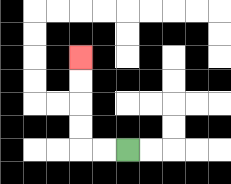{'start': '[5, 6]', 'end': '[3, 2]', 'path_directions': 'L,L,U,U,U,U', 'path_coordinates': '[[5, 6], [4, 6], [3, 6], [3, 5], [3, 4], [3, 3], [3, 2]]'}